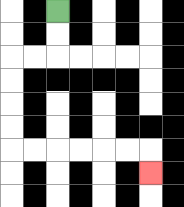{'start': '[2, 0]', 'end': '[6, 7]', 'path_directions': 'D,D,L,L,D,D,D,D,R,R,R,R,R,R,D', 'path_coordinates': '[[2, 0], [2, 1], [2, 2], [1, 2], [0, 2], [0, 3], [0, 4], [0, 5], [0, 6], [1, 6], [2, 6], [3, 6], [4, 6], [5, 6], [6, 6], [6, 7]]'}